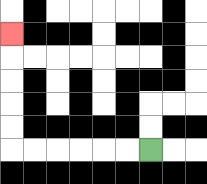{'start': '[6, 6]', 'end': '[0, 1]', 'path_directions': 'L,L,L,L,L,L,U,U,U,U,U', 'path_coordinates': '[[6, 6], [5, 6], [4, 6], [3, 6], [2, 6], [1, 6], [0, 6], [0, 5], [0, 4], [0, 3], [0, 2], [0, 1]]'}